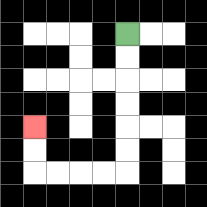{'start': '[5, 1]', 'end': '[1, 5]', 'path_directions': 'D,D,D,D,D,D,L,L,L,L,U,U', 'path_coordinates': '[[5, 1], [5, 2], [5, 3], [5, 4], [5, 5], [5, 6], [5, 7], [4, 7], [3, 7], [2, 7], [1, 7], [1, 6], [1, 5]]'}